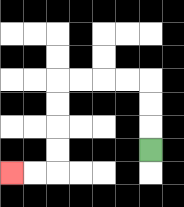{'start': '[6, 6]', 'end': '[0, 7]', 'path_directions': 'U,U,U,L,L,L,L,D,D,D,D,L,L', 'path_coordinates': '[[6, 6], [6, 5], [6, 4], [6, 3], [5, 3], [4, 3], [3, 3], [2, 3], [2, 4], [2, 5], [2, 6], [2, 7], [1, 7], [0, 7]]'}